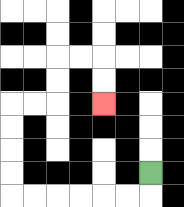{'start': '[6, 7]', 'end': '[4, 4]', 'path_directions': 'D,L,L,L,L,L,L,U,U,U,U,R,R,U,U,R,R,D,D', 'path_coordinates': '[[6, 7], [6, 8], [5, 8], [4, 8], [3, 8], [2, 8], [1, 8], [0, 8], [0, 7], [0, 6], [0, 5], [0, 4], [1, 4], [2, 4], [2, 3], [2, 2], [3, 2], [4, 2], [4, 3], [4, 4]]'}